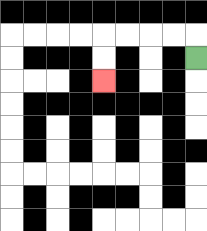{'start': '[8, 2]', 'end': '[4, 3]', 'path_directions': 'U,L,L,L,L,D,D', 'path_coordinates': '[[8, 2], [8, 1], [7, 1], [6, 1], [5, 1], [4, 1], [4, 2], [4, 3]]'}